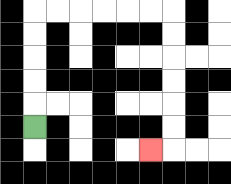{'start': '[1, 5]', 'end': '[6, 6]', 'path_directions': 'U,U,U,U,U,R,R,R,R,R,R,D,D,D,D,D,D,L', 'path_coordinates': '[[1, 5], [1, 4], [1, 3], [1, 2], [1, 1], [1, 0], [2, 0], [3, 0], [4, 0], [5, 0], [6, 0], [7, 0], [7, 1], [7, 2], [7, 3], [7, 4], [7, 5], [7, 6], [6, 6]]'}